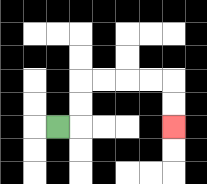{'start': '[2, 5]', 'end': '[7, 5]', 'path_directions': 'R,U,U,R,R,R,R,D,D', 'path_coordinates': '[[2, 5], [3, 5], [3, 4], [3, 3], [4, 3], [5, 3], [6, 3], [7, 3], [7, 4], [7, 5]]'}